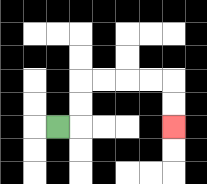{'start': '[2, 5]', 'end': '[7, 5]', 'path_directions': 'R,U,U,R,R,R,R,D,D', 'path_coordinates': '[[2, 5], [3, 5], [3, 4], [3, 3], [4, 3], [5, 3], [6, 3], [7, 3], [7, 4], [7, 5]]'}